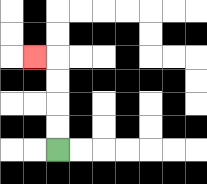{'start': '[2, 6]', 'end': '[1, 2]', 'path_directions': 'U,U,U,U,L', 'path_coordinates': '[[2, 6], [2, 5], [2, 4], [2, 3], [2, 2], [1, 2]]'}